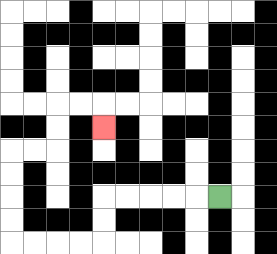{'start': '[9, 8]', 'end': '[4, 5]', 'path_directions': 'L,L,L,L,L,D,D,L,L,L,L,U,U,U,U,R,R,U,U,R,R,D', 'path_coordinates': '[[9, 8], [8, 8], [7, 8], [6, 8], [5, 8], [4, 8], [4, 9], [4, 10], [3, 10], [2, 10], [1, 10], [0, 10], [0, 9], [0, 8], [0, 7], [0, 6], [1, 6], [2, 6], [2, 5], [2, 4], [3, 4], [4, 4], [4, 5]]'}